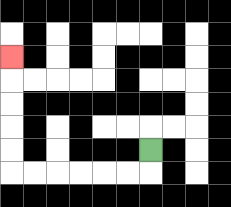{'start': '[6, 6]', 'end': '[0, 2]', 'path_directions': 'D,L,L,L,L,L,L,U,U,U,U,U', 'path_coordinates': '[[6, 6], [6, 7], [5, 7], [4, 7], [3, 7], [2, 7], [1, 7], [0, 7], [0, 6], [0, 5], [0, 4], [0, 3], [0, 2]]'}